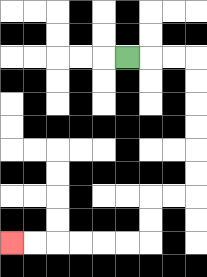{'start': '[5, 2]', 'end': '[0, 10]', 'path_directions': 'R,R,R,D,D,D,D,D,D,L,L,D,D,L,L,L,L,L,L', 'path_coordinates': '[[5, 2], [6, 2], [7, 2], [8, 2], [8, 3], [8, 4], [8, 5], [8, 6], [8, 7], [8, 8], [7, 8], [6, 8], [6, 9], [6, 10], [5, 10], [4, 10], [3, 10], [2, 10], [1, 10], [0, 10]]'}